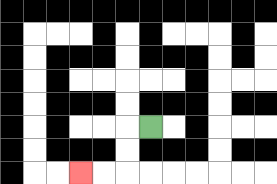{'start': '[6, 5]', 'end': '[3, 7]', 'path_directions': 'L,D,D,L,L', 'path_coordinates': '[[6, 5], [5, 5], [5, 6], [5, 7], [4, 7], [3, 7]]'}